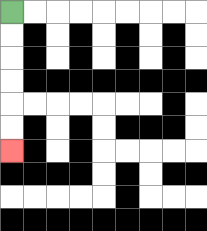{'start': '[0, 0]', 'end': '[0, 6]', 'path_directions': 'D,D,D,D,D,D', 'path_coordinates': '[[0, 0], [0, 1], [0, 2], [0, 3], [0, 4], [0, 5], [0, 6]]'}